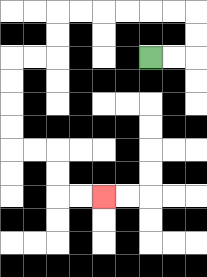{'start': '[6, 2]', 'end': '[4, 8]', 'path_directions': 'R,R,U,U,L,L,L,L,L,L,D,D,L,L,D,D,D,D,R,R,D,D,R,R', 'path_coordinates': '[[6, 2], [7, 2], [8, 2], [8, 1], [8, 0], [7, 0], [6, 0], [5, 0], [4, 0], [3, 0], [2, 0], [2, 1], [2, 2], [1, 2], [0, 2], [0, 3], [0, 4], [0, 5], [0, 6], [1, 6], [2, 6], [2, 7], [2, 8], [3, 8], [4, 8]]'}